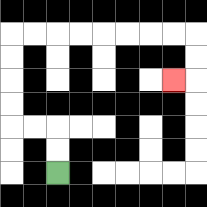{'start': '[2, 7]', 'end': '[7, 3]', 'path_directions': 'U,U,L,L,U,U,U,U,R,R,R,R,R,R,R,R,D,D,L', 'path_coordinates': '[[2, 7], [2, 6], [2, 5], [1, 5], [0, 5], [0, 4], [0, 3], [0, 2], [0, 1], [1, 1], [2, 1], [3, 1], [4, 1], [5, 1], [6, 1], [7, 1], [8, 1], [8, 2], [8, 3], [7, 3]]'}